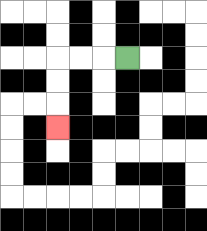{'start': '[5, 2]', 'end': '[2, 5]', 'path_directions': 'L,L,L,D,D,D', 'path_coordinates': '[[5, 2], [4, 2], [3, 2], [2, 2], [2, 3], [2, 4], [2, 5]]'}